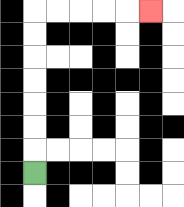{'start': '[1, 7]', 'end': '[6, 0]', 'path_directions': 'U,U,U,U,U,U,U,R,R,R,R,R', 'path_coordinates': '[[1, 7], [1, 6], [1, 5], [1, 4], [1, 3], [1, 2], [1, 1], [1, 0], [2, 0], [3, 0], [4, 0], [5, 0], [6, 0]]'}